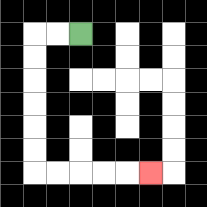{'start': '[3, 1]', 'end': '[6, 7]', 'path_directions': 'L,L,D,D,D,D,D,D,R,R,R,R,R', 'path_coordinates': '[[3, 1], [2, 1], [1, 1], [1, 2], [1, 3], [1, 4], [1, 5], [1, 6], [1, 7], [2, 7], [3, 7], [4, 7], [5, 7], [6, 7]]'}